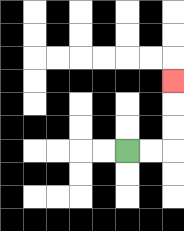{'start': '[5, 6]', 'end': '[7, 3]', 'path_directions': 'R,R,U,U,U', 'path_coordinates': '[[5, 6], [6, 6], [7, 6], [7, 5], [7, 4], [7, 3]]'}